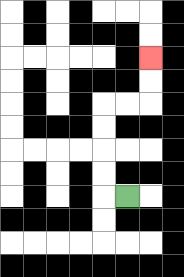{'start': '[5, 8]', 'end': '[6, 2]', 'path_directions': 'L,U,U,U,U,R,R,U,U', 'path_coordinates': '[[5, 8], [4, 8], [4, 7], [4, 6], [4, 5], [4, 4], [5, 4], [6, 4], [6, 3], [6, 2]]'}